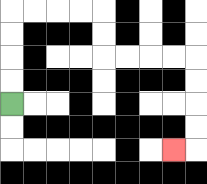{'start': '[0, 4]', 'end': '[7, 6]', 'path_directions': 'U,U,U,U,R,R,R,R,D,D,R,R,R,R,D,D,D,D,L', 'path_coordinates': '[[0, 4], [0, 3], [0, 2], [0, 1], [0, 0], [1, 0], [2, 0], [3, 0], [4, 0], [4, 1], [4, 2], [5, 2], [6, 2], [7, 2], [8, 2], [8, 3], [8, 4], [8, 5], [8, 6], [7, 6]]'}